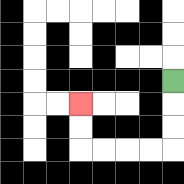{'start': '[7, 3]', 'end': '[3, 4]', 'path_directions': 'D,D,D,L,L,L,L,U,U', 'path_coordinates': '[[7, 3], [7, 4], [7, 5], [7, 6], [6, 6], [5, 6], [4, 6], [3, 6], [3, 5], [3, 4]]'}